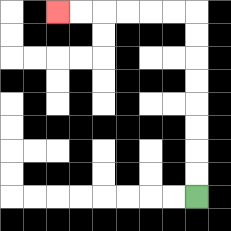{'start': '[8, 8]', 'end': '[2, 0]', 'path_directions': 'U,U,U,U,U,U,U,U,L,L,L,L,L,L', 'path_coordinates': '[[8, 8], [8, 7], [8, 6], [8, 5], [8, 4], [8, 3], [8, 2], [8, 1], [8, 0], [7, 0], [6, 0], [5, 0], [4, 0], [3, 0], [2, 0]]'}